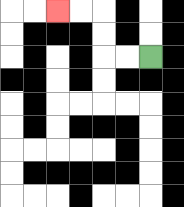{'start': '[6, 2]', 'end': '[2, 0]', 'path_directions': 'L,L,U,U,L,L', 'path_coordinates': '[[6, 2], [5, 2], [4, 2], [4, 1], [4, 0], [3, 0], [2, 0]]'}